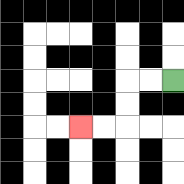{'start': '[7, 3]', 'end': '[3, 5]', 'path_directions': 'L,L,D,D,L,L', 'path_coordinates': '[[7, 3], [6, 3], [5, 3], [5, 4], [5, 5], [4, 5], [3, 5]]'}